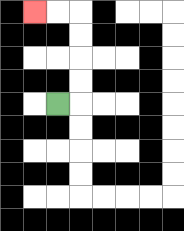{'start': '[2, 4]', 'end': '[1, 0]', 'path_directions': 'R,U,U,U,U,L,L', 'path_coordinates': '[[2, 4], [3, 4], [3, 3], [3, 2], [3, 1], [3, 0], [2, 0], [1, 0]]'}